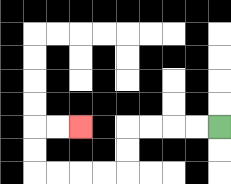{'start': '[9, 5]', 'end': '[3, 5]', 'path_directions': 'L,L,L,L,D,D,L,L,L,L,U,U,R,R', 'path_coordinates': '[[9, 5], [8, 5], [7, 5], [6, 5], [5, 5], [5, 6], [5, 7], [4, 7], [3, 7], [2, 7], [1, 7], [1, 6], [1, 5], [2, 5], [3, 5]]'}